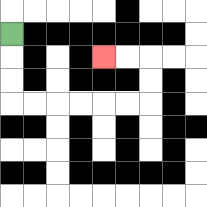{'start': '[0, 1]', 'end': '[4, 2]', 'path_directions': 'D,D,D,R,R,R,R,R,R,U,U,L,L', 'path_coordinates': '[[0, 1], [0, 2], [0, 3], [0, 4], [1, 4], [2, 4], [3, 4], [4, 4], [5, 4], [6, 4], [6, 3], [6, 2], [5, 2], [4, 2]]'}